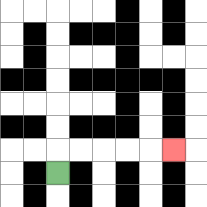{'start': '[2, 7]', 'end': '[7, 6]', 'path_directions': 'U,R,R,R,R,R', 'path_coordinates': '[[2, 7], [2, 6], [3, 6], [4, 6], [5, 6], [6, 6], [7, 6]]'}